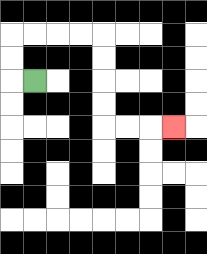{'start': '[1, 3]', 'end': '[7, 5]', 'path_directions': 'L,U,U,R,R,R,R,D,D,D,D,R,R,R', 'path_coordinates': '[[1, 3], [0, 3], [0, 2], [0, 1], [1, 1], [2, 1], [3, 1], [4, 1], [4, 2], [4, 3], [4, 4], [4, 5], [5, 5], [6, 5], [7, 5]]'}